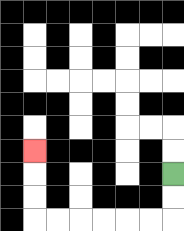{'start': '[7, 7]', 'end': '[1, 6]', 'path_directions': 'D,D,L,L,L,L,L,L,U,U,U', 'path_coordinates': '[[7, 7], [7, 8], [7, 9], [6, 9], [5, 9], [4, 9], [3, 9], [2, 9], [1, 9], [1, 8], [1, 7], [1, 6]]'}